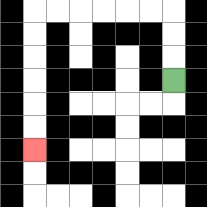{'start': '[7, 3]', 'end': '[1, 6]', 'path_directions': 'U,U,U,L,L,L,L,L,L,D,D,D,D,D,D', 'path_coordinates': '[[7, 3], [7, 2], [7, 1], [7, 0], [6, 0], [5, 0], [4, 0], [3, 0], [2, 0], [1, 0], [1, 1], [1, 2], [1, 3], [1, 4], [1, 5], [1, 6]]'}